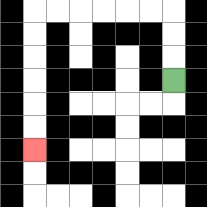{'start': '[7, 3]', 'end': '[1, 6]', 'path_directions': 'U,U,U,L,L,L,L,L,L,D,D,D,D,D,D', 'path_coordinates': '[[7, 3], [7, 2], [7, 1], [7, 0], [6, 0], [5, 0], [4, 0], [3, 0], [2, 0], [1, 0], [1, 1], [1, 2], [1, 3], [1, 4], [1, 5], [1, 6]]'}